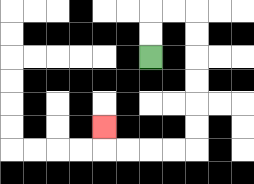{'start': '[6, 2]', 'end': '[4, 5]', 'path_directions': 'U,U,R,R,D,D,D,D,D,D,L,L,L,L,U', 'path_coordinates': '[[6, 2], [6, 1], [6, 0], [7, 0], [8, 0], [8, 1], [8, 2], [8, 3], [8, 4], [8, 5], [8, 6], [7, 6], [6, 6], [5, 6], [4, 6], [4, 5]]'}